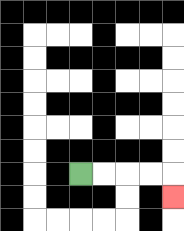{'start': '[3, 7]', 'end': '[7, 8]', 'path_directions': 'R,R,R,R,D', 'path_coordinates': '[[3, 7], [4, 7], [5, 7], [6, 7], [7, 7], [7, 8]]'}